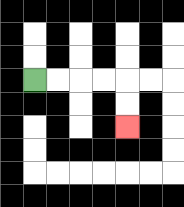{'start': '[1, 3]', 'end': '[5, 5]', 'path_directions': 'R,R,R,R,D,D', 'path_coordinates': '[[1, 3], [2, 3], [3, 3], [4, 3], [5, 3], [5, 4], [5, 5]]'}